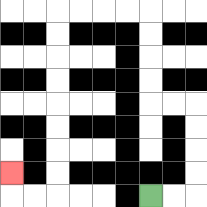{'start': '[6, 8]', 'end': '[0, 7]', 'path_directions': 'R,R,U,U,U,U,L,L,U,U,U,U,L,L,L,L,D,D,D,D,D,D,D,D,L,L,U', 'path_coordinates': '[[6, 8], [7, 8], [8, 8], [8, 7], [8, 6], [8, 5], [8, 4], [7, 4], [6, 4], [6, 3], [6, 2], [6, 1], [6, 0], [5, 0], [4, 0], [3, 0], [2, 0], [2, 1], [2, 2], [2, 3], [2, 4], [2, 5], [2, 6], [2, 7], [2, 8], [1, 8], [0, 8], [0, 7]]'}